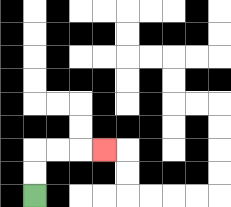{'start': '[1, 8]', 'end': '[4, 6]', 'path_directions': 'U,U,R,R,R', 'path_coordinates': '[[1, 8], [1, 7], [1, 6], [2, 6], [3, 6], [4, 6]]'}